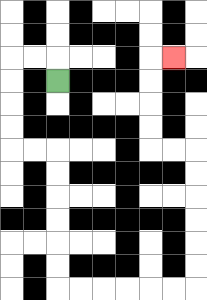{'start': '[2, 3]', 'end': '[7, 2]', 'path_directions': 'U,L,L,D,D,D,D,R,R,D,D,D,D,D,D,R,R,R,R,R,R,U,U,U,U,U,U,L,L,U,U,U,U,R', 'path_coordinates': '[[2, 3], [2, 2], [1, 2], [0, 2], [0, 3], [0, 4], [0, 5], [0, 6], [1, 6], [2, 6], [2, 7], [2, 8], [2, 9], [2, 10], [2, 11], [2, 12], [3, 12], [4, 12], [5, 12], [6, 12], [7, 12], [8, 12], [8, 11], [8, 10], [8, 9], [8, 8], [8, 7], [8, 6], [7, 6], [6, 6], [6, 5], [6, 4], [6, 3], [6, 2], [7, 2]]'}